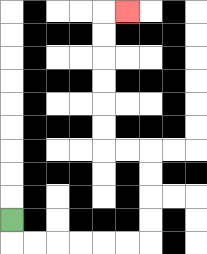{'start': '[0, 9]', 'end': '[5, 0]', 'path_directions': 'D,R,R,R,R,R,R,U,U,U,U,L,L,U,U,U,U,U,U,R', 'path_coordinates': '[[0, 9], [0, 10], [1, 10], [2, 10], [3, 10], [4, 10], [5, 10], [6, 10], [6, 9], [6, 8], [6, 7], [6, 6], [5, 6], [4, 6], [4, 5], [4, 4], [4, 3], [4, 2], [4, 1], [4, 0], [5, 0]]'}